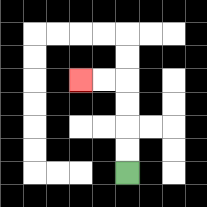{'start': '[5, 7]', 'end': '[3, 3]', 'path_directions': 'U,U,U,U,L,L', 'path_coordinates': '[[5, 7], [5, 6], [5, 5], [5, 4], [5, 3], [4, 3], [3, 3]]'}